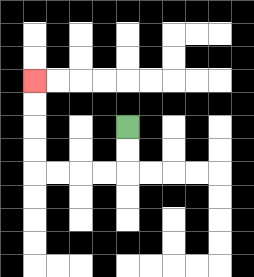{'start': '[5, 5]', 'end': '[1, 3]', 'path_directions': 'D,D,L,L,L,L,U,U,U,U', 'path_coordinates': '[[5, 5], [5, 6], [5, 7], [4, 7], [3, 7], [2, 7], [1, 7], [1, 6], [1, 5], [1, 4], [1, 3]]'}